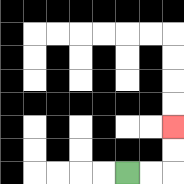{'start': '[5, 7]', 'end': '[7, 5]', 'path_directions': 'R,R,U,U', 'path_coordinates': '[[5, 7], [6, 7], [7, 7], [7, 6], [7, 5]]'}